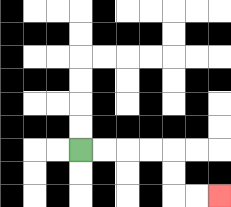{'start': '[3, 6]', 'end': '[9, 8]', 'path_directions': 'R,R,R,R,D,D,R,R', 'path_coordinates': '[[3, 6], [4, 6], [5, 6], [6, 6], [7, 6], [7, 7], [7, 8], [8, 8], [9, 8]]'}